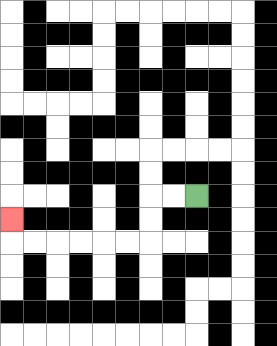{'start': '[8, 8]', 'end': '[0, 9]', 'path_directions': 'L,L,D,D,L,L,L,L,L,L,U', 'path_coordinates': '[[8, 8], [7, 8], [6, 8], [6, 9], [6, 10], [5, 10], [4, 10], [3, 10], [2, 10], [1, 10], [0, 10], [0, 9]]'}